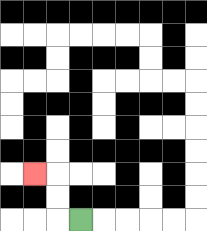{'start': '[3, 9]', 'end': '[1, 7]', 'path_directions': 'L,U,U,L', 'path_coordinates': '[[3, 9], [2, 9], [2, 8], [2, 7], [1, 7]]'}